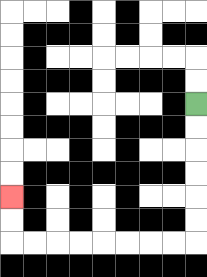{'start': '[8, 4]', 'end': '[0, 8]', 'path_directions': 'D,D,D,D,D,D,L,L,L,L,L,L,L,L,U,U', 'path_coordinates': '[[8, 4], [8, 5], [8, 6], [8, 7], [8, 8], [8, 9], [8, 10], [7, 10], [6, 10], [5, 10], [4, 10], [3, 10], [2, 10], [1, 10], [0, 10], [0, 9], [0, 8]]'}